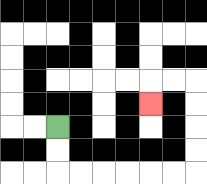{'start': '[2, 5]', 'end': '[6, 4]', 'path_directions': 'D,D,R,R,R,R,R,R,U,U,U,U,L,L,D', 'path_coordinates': '[[2, 5], [2, 6], [2, 7], [3, 7], [4, 7], [5, 7], [6, 7], [7, 7], [8, 7], [8, 6], [8, 5], [8, 4], [8, 3], [7, 3], [6, 3], [6, 4]]'}